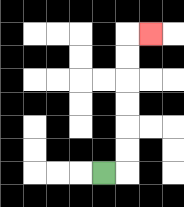{'start': '[4, 7]', 'end': '[6, 1]', 'path_directions': 'R,U,U,U,U,U,U,R', 'path_coordinates': '[[4, 7], [5, 7], [5, 6], [5, 5], [5, 4], [5, 3], [5, 2], [5, 1], [6, 1]]'}